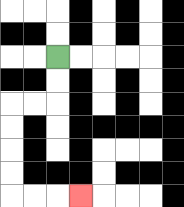{'start': '[2, 2]', 'end': '[3, 8]', 'path_directions': 'D,D,L,L,D,D,D,D,R,R,R', 'path_coordinates': '[[2, 2], [2, 3], [2, 4], [1, 4], [0, 4], [0, 5], [0, 6], [0, 7], [0, 8], [1, 8], [2, 8], [3, 8]]'}